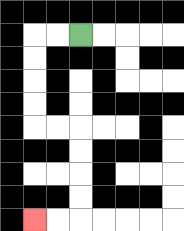{'start': '[3, 1]', 'end': '[1, 9]', 'path_directions': 'L,L,D,D,D,D,R,R,D,D,D,D,L,L', 'path_coordinates': '[[3, 1], [2, 1], [1, 1], [1, 2], [1, 3], [1, 4], [1, 5], [2, 5], [3, 5], [3, 6], [3, 7], [3, 8], [3, 9], [2, 9], [1, 9]]'}